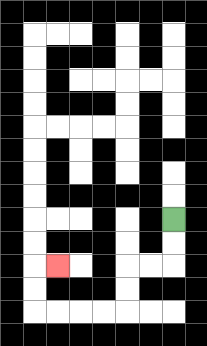{'start': '[7, 9]', 'end': '[2, 11]', 'path_directions': 'D,D,L,L,D,D,L,L,L,L,U,U,R', 'path_coordinates': '[[7, 9], [7, 10], [7, 11], [6, 11], [5, 11], [5, 12], [5, 13], [4, 13], [3, 13], [2, 13], [1, 13], [1, 12], [1, 11], [2, 11]]'}